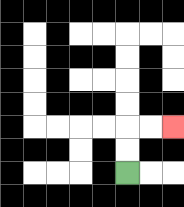{'start': '[5, 7]', 'end': '[7, 5]', 'path_directions': 'U,U,R,R', 'path_coordinates': '[[5, 7], [5, 6], [5, 5], [6, 5], [7, 5]]'}